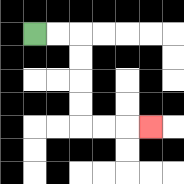{'start': '[1, 1]', 'end': '[6, 5]', 'path_directions': 'R,R,D,D,D,D,R,R,R', 'path_coordinates': '[[1, 1], [2, 1], [3, 1], [3, 2], [3, 3], [3, 4], [3, 5], [4, 5], [5, 5], [6, 5]]'}